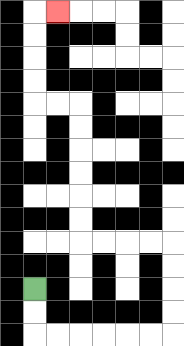{'start': '[1, 12]', 'end': '[2, 0]', 'path_directions': 'D,D,R,R,R,R,R,R,U,U,U,U,L,L,L,L,U,U,U,U,U,U,L,L,U,U,U,U,R', 'path_coordinates': '[[1, 12], [1, 13], [1, 14], [2, 14], [3, 14], [4, 14], [5, 14], [6, 14], [7, 14], [7, 13], [7, 12], [7, 11], [7, 10], [6, 10], [5, 10], [4, 10], [3, 10], [3, 9], [3, 8], [3, 7], [3, 6], [3, 5], [3, 4], [2, 4], [1, 4], [1, 3], [1, 2], [1, 1], [1, 0], [2, 0]]'}